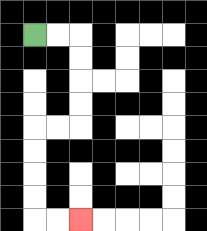{'start': '[1, 1]', 'end': '[3, 9]', 'path_directions': 'R,R,D,D,D,D,L,L,D,D,D,D,R,R', 'path_coordinates': '[[1, 1], [2, 1], [3, 1], [3, 2], [3, 3], [3, 4], [3, 5], [2, 5], [1, 5], [1, 6], [1, 7], [1, 8], [1, 9], [2, 9], [3, 9]]'}